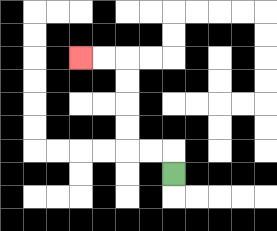{'start': '[7, 7]', 'end': '[3, 2]', 'path_directions': 'U,L,L,U,U,U,U,L,L', 'path_coordinates': '[[7, 7], [7, 6], [6, 6], [5, 6], [5, 5], [5, 4], [5, 3], [5, 2], [4, 2], [3, 2]]'}